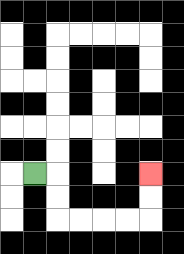{'start': '[1, 7]', 'end': '[6, 7]', 'path_directions': 'R,D,D,R,R,R,R,U,U', 'path_coordinates': '[[1, 7], [2, 7], [2, 8], [2, 9], [3, 9], [4, 9], [5, 9], [6, 9], [6, 8], [6, 7]]'}